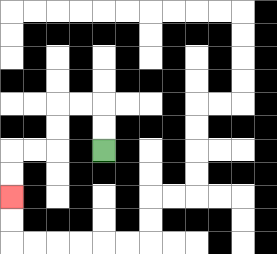{'start': '[4, 6]', 'end': '[0, 8]', 'path_directions': 'U,U,L,L,D,D,L,L,D,D', 'path_coordinates': '[[4, 6], [4, 5], [4, 4], [3, 4], [2, 4], [2, 5], [2, 6], [1, 6], [0, 6], [0, 7], [0, 8]]'}